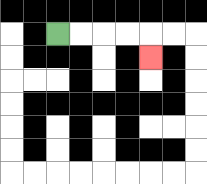{'start': '[2, 1]', 'end': '[6, 2]', 'path_directions': 'R,R,R,R,D', 'path_coordinates': '[[2, 1], [3, 1], [4, 1], [5, 1], [6, 1], [6, 2]]'}